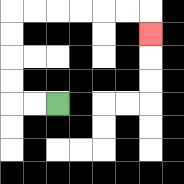{'start': '[2, 4]', 'end': '[6, 1]', 'path_directions': 'L,L,U,U,U,U,R,R,R,R,R,R,D', 'path_coordinates': '[[2, 4], [1, 4], [0, 4], [0, 3], [0, 2], [0, 1], [0, 0], [1, 0], [2, 0], [3, 0], [4, 0], [5, 0], [6, 0], [6, 1]]'}